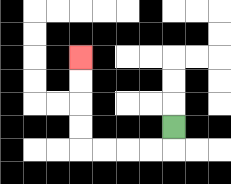{'start': '[7, 5]', 'end': '[3, 2]', 'path_directions': 'D,L,L,L,L,U,U,U,U', 'path_coordinates': '[[7, 5], [7, 6], [6, 6], [5, 6], [4, 6], [3, 6], [3, 5], [3, 4], [3, 3], [3, 2]]'}